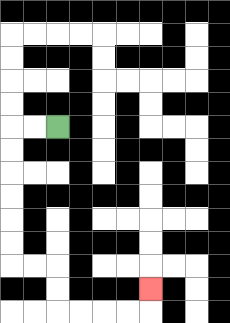{'start': '[2, 5]', 'end': '[6, 12]', 'path_directions': 'L,L,D,D,D,D,D,D,R,R,D,D,R,R,R,R,U', 'path_coordinates': '[[2, 5], [1, 5], [0, 5], [0, 6], [0, 7], [0, 8], [0, 9], [0, 10], [0, 11], [1, 11], [2, 11], [2, 12], [2, 13], [3, 13], [4, 13], [5, 13], [6, 13], [6, 12]]'}